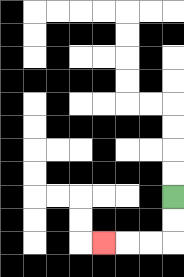{'start': '[7, 8]', 'end': '[4, 10]', 'path_directions': 'D,D,L,L,L', 'path_coordinates': '[[7, 8], [7, 9], [7, 10], [6, 10], [5, 10], [4, 10]]'}